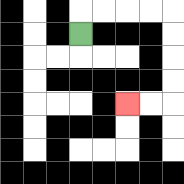{'start': '[3, 1]', 'end': '[5, 4]', 'path_directions': 'U,R,R,R,R,D,D,D,D,L,L', 'path_coordinates': '[[3, 1], [3, 0], [4, 0], [5, 0], [6, 0], [7, 0], [7, 1], [7, 2], [7, 3], [7, 4], [6, 4], [5, 4]]'}